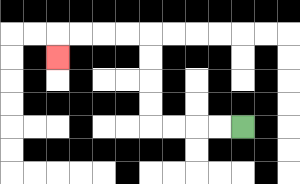{'start': '[10, 5]', 'end': '[2, 2]', 'path_directions': 'L,L,L,L,U,U,U,U,L,L,L,L,D', 'path_coordinates': '[[10, 5], [9, 5], [8, 5], [7, 5], [6, 5], [6, 4], [6, 3], [6, 2], [6, 1], [5, 1], [4, 1], [3, 1], [2, 1], [2, 2]]'}